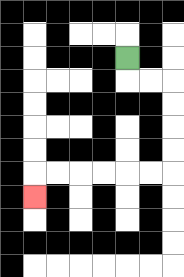{'start': '[5, 2]', 'end': '[1, 8]', 'path_directions': 'D,R,R,D,D,D,D,L,L,L,L,L,L,D', 'path_coordinates': '[[5, 2], [5, 3], [6, 3], [7, 3], [7, 4], [7, 5], [7, 6], [7, 7], [6, 7], [5, 7], [4, 7], [3, 7], [2, 7], [1, 7], [1, 8]]'}